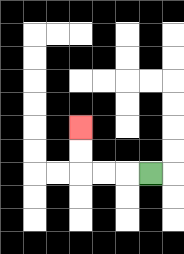{'start': '[6, 7]', 'end': '[3, 5]', 'path_directions': 'L,L,L,U,U', 'path_coordinates': '[[6, 7], [5, 7], [4, 7], [3, 7], [3, 6], [3, 5]]'}